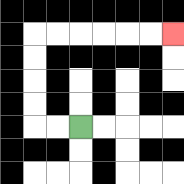{'start': '[3, 5]', 'end': '[7, 1]', 'path_directions': 'L,L,U,U,U,U,R,R,R,R,R,R', 'path_coordinates': '[[3, 5], [2, 5], [1, 5], [1, 4], [1, 3], [1, 2], [1, 1], [2, 1], [3, 1], [4, 1], [5, 1], [6, 1], [7, 1]]'}